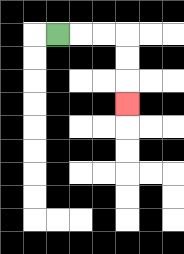{'start': '[2, 1]', 'end': '[5, 4]', 'path_directions': 'R,R,R,D,D,D', 'path_coordinates': '[[2, 1], [3, 1], [4, 1], [5, 1], [5, 2], [5, 3], [5, 4]]'}